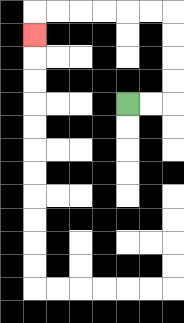{'start': '[5, 4]', 'end': '[1, 1]', 'path_directions': 'R,R,U,U,U,U,L,L,L,L,L,L,D', 'path_coordinates': '[[5, 4], [6, 4], [7, 4], [7, 3], [7, 2], [7, 1], [7, 0], [6, 0], [5, 0], [4, 0], [3, 0], [2, 0], [1, 0], [1, 1]]'}